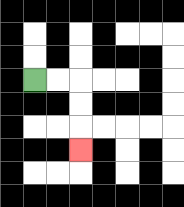{'start': '[1, 3]', 'end': '[3, 6]', 'path_directions': 'R,R,D,D,D', 'path_coordinates': '[[1, 3], [2, 3], [3, 3], [3, 4], [3, 5], [3, 6]]'}